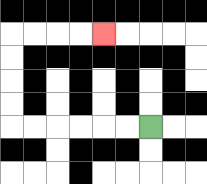{'start': '[6, 5]', 'end': '[4, 1]', 'path_directions': 'L,L,L,L,L,L,U,U,U,U,R,R,R,R', 'path_coordinates': '[[6, 5], [5, 5], [4, 5], [3, 5], [2, 5], [1, 5], [0, 5], [0, 4], [0, 3], [0, 2], [0, 1], [1, 1], [2, 1], [3, 1], [4, 1]]'}